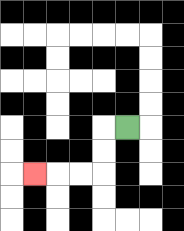{'start': '[5, 5]', 'end': '[1, 7]', 'path_directions': 'L,D,D,L,L,L', 'path_coordinates': '[[5, 5], [4, 5], [4, 6], [4, 7], [3, 7], [2, 7], [1, 7]]'}